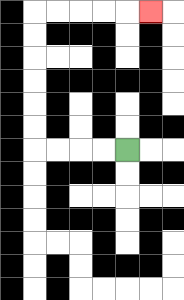{'start': '[5, 6]', 'end': '[6, 0]', 'path_directions': 'L,L,L,L,U,U,U,U,U,U,R,R,R,R,R', 'path_coordinates': '[[5, 6], [4, 6], [3, 6], [2, 6], [1, 6], [1, 5], [1, 4], [1, 3], [1, 2], [1, 1], [1, 0], [2, 0], [3, 0], [4, 0], [5, 0], [6, 0]]'}